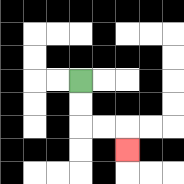{'start': '[3, 3]', 'end': '[5, 6]', 'path_directions': 'D,D,R,R,D', 'path_coordinates': '[[3, 3], [3, 4], [3, 5], [4, 5], [5, 5], [5, 6]]'}